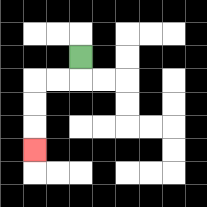{'start': '[3, 2]', 'end': '[1, 6]', 'path_directions': 'D,L,L,D,D,D', 'path_coordinates': '[[3, 2], [3, 3], [2, 3], [1, 3], [1, 4], [1, 5], [1, 6]]'}